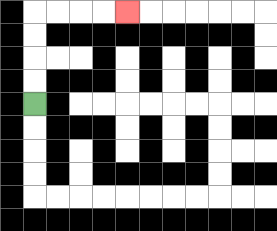{'start': '[1, 4]', 'end': '[5, 0]', 'path_directions': 'U,U,U,U,R,R,R,R', 'path_coordinates': '[[1, 4], [1, 3], [1, 2], [1, 1], [1, 0], [2, 0], [3, 0], [4, 0], [5, 0]]'}